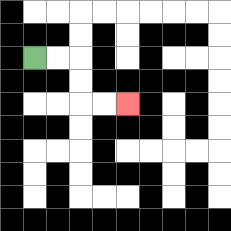{'start': '[1, 2]', 'end': '[5, 4]', 'path_directions': 'R,R,D,D,R,R', 'path_coordinates': '[[1, 2], [2, 2], [3, 2], [3, 3], [3, 4], [4, 4], [5, 4]]'}